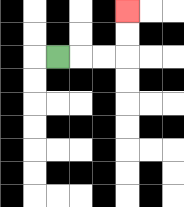{'start': '[2, 2]', 'end': '[5, 0]', 'path_directions': 'R,R,R,U,U', 'path_coordinates': '[[2, 2], [3, 2], [4, 2], [5, 2], [5, 1], [5, 0]]'}